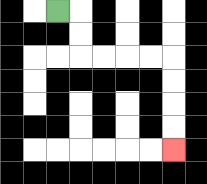{'start': '[2, 0]', 'end': '[7, 6]', 'path_directions': 'R,D,D,R,R,R,R,D,D,D,D', 'path_coordinates': '[[2, 0], [3, 0], [3, 1], [3, 2], [4, 2], [5, 2], [6, 2], [7, 2], [7, 3], [7, 4], [7, 5], [7, 6]]'}